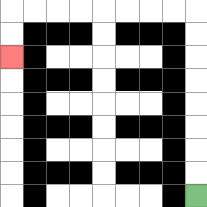{'start': '[8, 8]', 'end': '[0, 2]', 'path_directions': 'U,U,U,U,U,U,U,U,L,L,L,L,L,L,L,L,D,D', 'path_coordinates': '[[8, 8], [8, 7], [8, 6], [8, 5], [8, 4], [8, 3], [8, 2], [8, 1], [8, 0], [7, 0], [6, 0], [5, 0], [4, 0], [3, 0], [2, 0], [1, 0], [0, 0], [0, 1], [0, 2]]'}